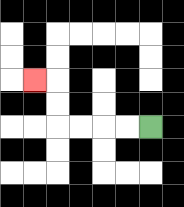{'start': '[6, 5]', 'end': '[1, 3]', 'path_directions': 'L,L,L,L,U,U,L', 'path_coordinates': '[[6, 5], [5, 5], [4, 5], [3, 5], [2, 5], [2, 4], [2, 3], [1, 3]]'}